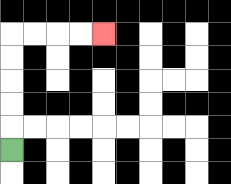{'start': '[0, 6]', 'end': '[4, 1]', 'path_directions': 'U,U,U,U,U,R,R,R,R', 'path_coordinates': '[[0, 6], [0, 5], [0, 4], [0, 3], [0, 2], [0, 1], [1, 1], [2, 1], [3, 1], [4, 1]]'}